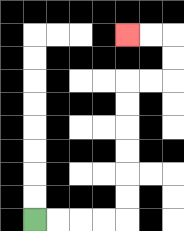{'start': '[1, 9]', 'end': '[5, 1]', 'path_directions': 'R,R,R,R,U,U,U,U,U,U,R,R,U,U,L,L', 'path_coordinates': '[[1, 9], [2, 9], [3, 9], [4, 9], [5, 9], [5, 8], [5, 7], [5, 6], [5, 5], [5, 4], [5, 3], [6, 3], [7, 3], [7, 2], [7, 1], [6, 1], [5, 1]]'}